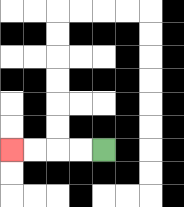{'start': '[4, 6]', 'end': '[0, 6]', 'path_directions': 'L,L,L,L', 'path_coordinates': '[[4, 6], [3, 6], [2, 6], [1, 6], [0, 6]]'}